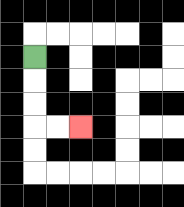{'start': '[1, 2]', 'end': '[3, 5]', 'path_directions': 'D,D,D,R,R', 'path_coordinates': '[[1, 2], [1, 3], [1, 4], [1, 5], [2, 5], [3, 5]]'}